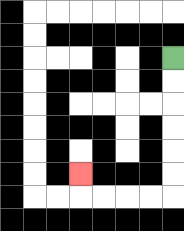{'start': '[7, 2]', 'end': '[3, 7]', 'path_directions': 'D,D,D,D,D,D,L,L,L,L,U', 'path_coordinates': '[[7, 2], [7, 3], [7, 4], [7, 5], [7, 6], [7, 7], [7, 8], [6, 8], [5, 8], [4, 8], [3, 8], [3, 7]]'}